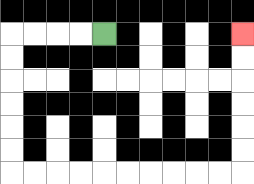{'start': '[4, 1]', 'end': '[10, 1]', 'path_directions': 'L,L,L,L,D,D,D,D,D,D,R,R,R,R,R,R,R,R,R,R,U,U,U,U,U,U', 'path_coordinates': '[[4, 1], [3, 1], [2, 1], [1, 1], [0, 1], [0, 2], [0, 3], [0, 4], [0, 5], [0, 6], [0, 7], [1, 7], [2, 7], [3, 7], [4, 7], [5, 7], [6, 7], [7, 7], [8, 7], [9, 7], [10, 7], [10, 6], [10, 5], [10, 4], [10, 3], [10, 2], [10, 1]]'}